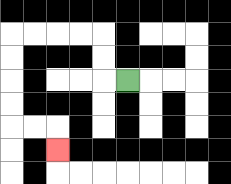{'start': '[5, 3]', 'end': '[2, 6]', 'path_directions': 'L,U,U,L,L,L,L,D,D,D,D,R,R,D', 'path_coordinates': '[[5, 3], [4, 3], [4, 2], [4, 1], [3, 1], [2, 1], [1, 1], [0, 1], [0, 2], [0, 3], [0, 4], [0, 5], [1, 5], [2, 5], [2, 6]]'}